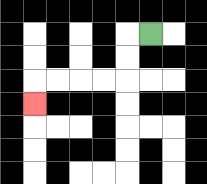{'start': '[6, 1]', 'end': '[1, 4]', 'path_directions': 'L,D,D,L,L,L,L,D', 'path_coordinates': '[[6, 1], [5, 1], [5, 2], [5, 3], [4, 3], [3, 3], [2, 3], [1, 3], [1, 4]]'}